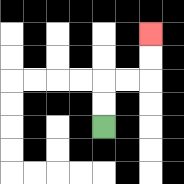{'start': '[4, 5]', 'end': '[6, 1]', 'path_directions': 'U,U,R,R,U,U', 'path_coordinates': '[[4, 5], [4, 4], [4, 3], [5, 3], [6, 3], [6, 2], [6, 1]]'}